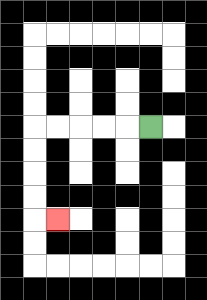{'start': '[6, 5]', 'end': '[2, 9]', 'path_directions': 'L,L,L,L,L,D,D,D,D,R', 'path_coordinates': '[[6, 5], [5, 5], [4, 5], [3, 5], [2, 5], [1, 5], [1, 6], [1, 7], [1, 8], [1, 9], [2, 9]]'}